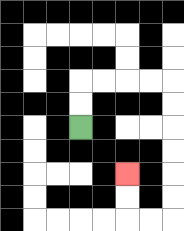{'start': '[3, 5]', 'end': '[5, 7]', 'path_directions': 'U,U,R,R,R,R,D,D,D,D,D,D,L,L,U,U', 'path_coordinates': '[[3, 5], [3, 4], [3, 3], [4, 3], [5, 3], [6, 3], [7, 3], [7, 4], [7, 5], [7, 6], [7, 7], [7, 8], [7, 9], [6, 9], [5, 9], [5, 8], [5, 7]]'}